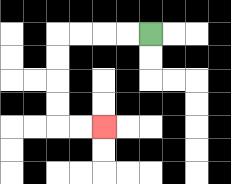{'start': '[6, 1]', 'end': '[4, 5]', 'path_directions': 'L,L,L,L,D,D,D,D,R,R', 'path_coordinates': '[[6, 1], [5, 1], [4, 1], [3, 1], [2, 1], [2, 2], [2, 3], [2, 4], [2, 5], [3, 5], [4, 5]]'}